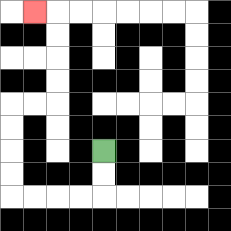{'start': '[4, 6]', 'end': '[1, 0]', 'path_directions': 'D,D,L,L,L,L,U,U,U,U,R,R,U,U,U,U,L', 'path_coordinates': '[[4, 6], [4, 7], [4, 8], [3, 8], [2, 8], [1, 8], [0, 8], [0, 7], [0, 6], [0, 5], [0, 4], [1, 4], [2, 4], [2, 3], [2, 2], [2, 1], [2, 0], [1, 0]]'}